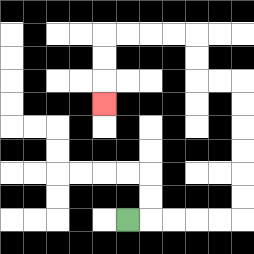{'start': '[5, 9]', 'end': '[4, 4]', 'path_directions': 'R,R,R,R,R,U,U,U,U,U,U,L,L,U,U,L,L,L,L,D,D,D', 'path_coordinates': '[[5, 9], [6, 9], [7, 9], [8, 9], [9, 9], [10, 9], [10, 8], [10, 7], [10, 6], [10, 5], [10, 4], [10, 3], [9, 3], [8, 3], [8, 2], [8, 1], [7, 1], [6, 1], [5, 1], [4, 1], [4, 2], [4, 3], [4, 4]]'}